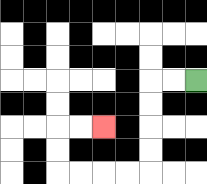{'start': '[8, 3]', 'end': '[4, 5]', 'path_directions': 'L,L,D,D,D,D,L,L,L,L,U,U,R,R', 'path_coordinates': '[[8, 3], [7, 3], [6, 3], [6, 4], [6, 5], [6, 6], [6, 7], [5, 7], [4, 7], [3, 7], [2, 7], [2, 6], [2, 5], [3, 5], [4, 5]]'}